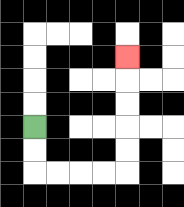{'start': '[1, 5]', 'end': '[5, 2]', 'path_directions': 'D,D,R,R,R,R,U,U,U,U,U', 'path_coordinates': '[[1, 5], [1, 6], [1, 7], [2, 7], [3, 7], [4, 7], [5, 7], [5, 6], [5, 5], [5, 4], [5, 3], [5, 2]]'}